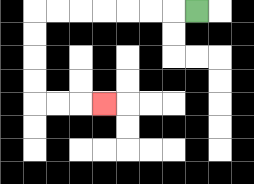{'start': '[8, 0]', 'end': '[4, 4]', 'path_directions': 'L,L,L,L,L,L,L,D,D,D,D,R,R,R', 'path_coordinates': '[[8, 0], [7, 0], [6, 0], [5, 0], [4, 0], [3, 0], [2, 0], [1, 0], [1, 1], [1, 2], [1, 3], [1, 4], [2, 4], [3, 4], [4, 4]]'}